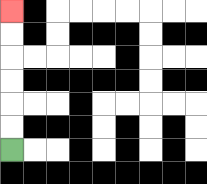{'start': '[0, 6]', 'end': '[0, 0]', 'path_directions': 'U,U,U,U,U,U', 'path_coordinates': '[[0, 6], [0, 5], [0, 4], [0, 3], [0, 2], [0, 1], [0, 0]]'}